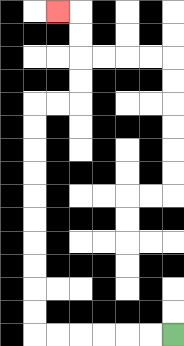{'start': '[7, 14]', 'end': '[2, 0]', 'path_directions': 'L,L,L,L,L,L,U,U,U,U,U,U,U,U,U,U,R,R,U,U,U,U,L', 'path_coordinates': '[[7, 14], [6, 14], [5, 14], [4, 14], [3, 14], [2, 14], [1, 14], [1, 13], [1, 12], [1, 11], [1, 10], [1, 9], [1, 8], [1, 7], [1, 6], [1, 5], [1, 4], [2, 4], [3, 4], [3, 3], [3, 2], [3, 1], [3, 0], [2, 0]]'}